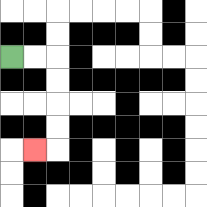{'start': '[0, 2]', 'end': '[1, 6]', 'path_directions': 'R,R,D,D,D,D,L', 'path_coordinates': '[[0, 2], [1, 2], [2, 2], [2, 3], [2, 4], [2, 5], [2, 6], [1, 6]]'}